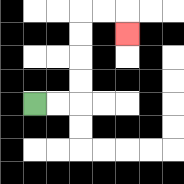{'start': '[1, 4]', 'end': '[5, 1]', 'path_directions': 'R,R,U,U,U,U,R,R,D', 'path_coordinates': '[[1, 4], [2, 4], [3, 4], [3, 3], [3, 2], [3, 1], [3, 0], [4, 0], [5, 0], [5, 1]]'}